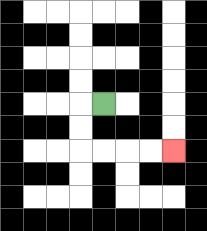{'start': '[4, 4]', 'end': '[7, 6]', 'path_directions': 'L,D,D,R,R,R,R', 'path_coordinates': '[[4, 4], [3, 4], [3, 5], [3, 6], [4, 6], [5, 6], [6, 6], [7, 6]]'}